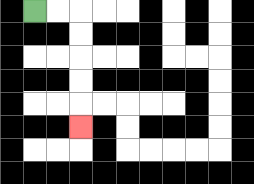{'start': '[1, 0]', 'end': '[3, 5]', 'path_directions': 'R,R,D,D,D,D,D', 'path_coordinates': '[[1, 0], [2, 0], [3, 0], [3, 1], [3, 2], [3, 3], [3, 4], [3, 5]]'}